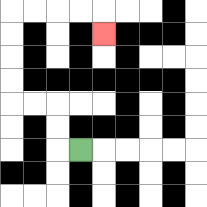{'start': '[3, 6]', 'end': '[4, 1]', 'path_directions': 'L,U,U,L,L,U,U,U,U,R,R,R,R,D', 'path_coordinates': '[[3, 6], [2, 6], [2, 5], [2, 4], [1, 4], [0, 4], [0, 3], [0, 2], [0, 1], [0, 0], [1, 0], [2, 0], [3, 0], [4, 0], [4, 1]]'}